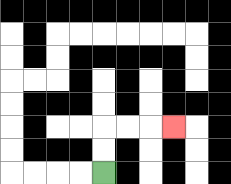{'start': '[4, 7]', 'end': '[7, 5]', 'path_directions': 'U,U,R,R,R', 'path_coordinates': '[[4, 7], [4, 6], [4, 5], [5, 5], [6, 5], [7, 5]]'}